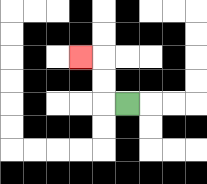{'start': '[5, 4]', 'end': '[3, 2]', 'path_directions': 'L,U,U,L', 'path_coordinates': '[[5, 4], [4, 4], [4, 3], [4, 2], [3, 2]]'}